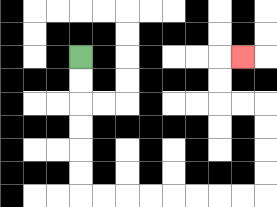{'start': '[3, 2]', 'end': '[10, 2]', 'path_directions': 'D,D,D,D,D,D,R,R,R,R,R,R,R,R,U,U,U,U,L,L,U,U,R', 'path_coordinates': '[[3, 2], [3, 3], [3, 4], [3, 5], [3, 6], [3, 7], [3, 8], [4, 8], [5, 8], [6, 8], [7, 8], [8, 8], [9, 8], [10, 8], [11, 8], [11, 7], [11, 6], [11, 5], [11, 4], [10, 4], [9, 4], [9, 3], [9, 2], [10, 2]]'}